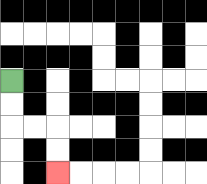{'start': '[0, 3]', 'end': '[2, 7]', 'path_directions': 'D,D,R,R,D,D', 'path_coordinates': '[[0, 3], [0, 4], [0, 5], [1, 5], [2, 5], [2, 6], [2, 7]]'}